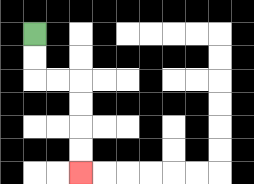{'start': '[1, 1]', 'end': '[3, 7]', 'path_directions': 'D,D,R,R,D,D,D,D', 'path_coordinates': '[[1, 1], [1, 2], [1, 3], [2, 3], [3, 3], [3, 4], [3, 5], [3, 6], [3, 7]]'}